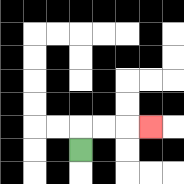{'start': '[3, 6]', 'end': '[6, 5]', 'path_directions': 'U,R,R,R', 'path_coordinates': '[[3, 6], [3, 5], [4, 5], [5, 5], [6, 5]]'}